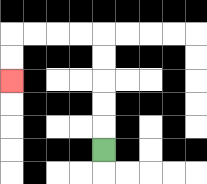{'start': '[4, 6]', 'end': '[0, 3]', 'path_directions': 'U,U,U,U,U,L,L,L,L,D,D', 'path_coordinates': '[[4, 6], [4, 5], [4, 4], [4, 3], [4, 2], [4, 1], [3, 1], [2, 1], [1, 1], [0, 1], [0, 2], [0, 3]]'}